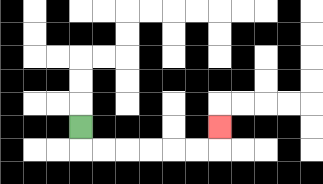{'start': '[3, 5]', 'end': '[9, 5]', 'path_directions': 'D,R,R,R,R,R,R,U', 'path_coordinates': '[[3, 5], [3, 6], [4, 6], [5, 6], [6, 6], [7, 6], [8, 6], [9, 6], [9, 5]]'}